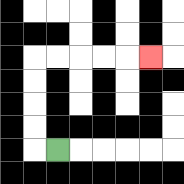{'start': '[2, 6]', 'end': '[6, 2]', 'path_directions': 'L,U,U,U,U,R,R,R,R,R', 'path_coordinates': '[[2, 6], [1, 6], [1, 5], [1, 4], [1, 3], [1, 2], [2, 2], [3, 2], [4, 2], [5, 2], [6, 2]]'}